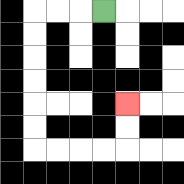{'start': '[4, 0]', 'end': '[5, 4]', 'path_directions': 'L,L,L,D,D,D,D,D,D,R,R,R,R,U,U', 'path_coordinates': '[[4, 0], [3, 0], [2, 0], [1, 0], [1, 1], [1, 2], [1, 3], [1, 4], [1, 5], [1, 6], [2, 6], [3, 6], [4, 6], [5, 6], [5, 5], [5, 4]]'}